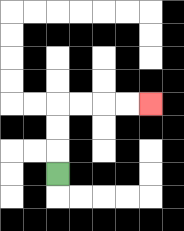{'start': '[2, 7]', 'end': '[6, 4]', 'path_directions': 'U,U,U,R,R,R,R', 'path_coordinates': '[[2, 7], [2, 6], [2, 5], [2, 4], [3, 4], [4, 4], [5, 4], [6, 4]]'}